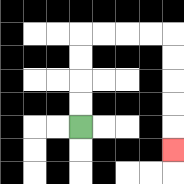{'start': '[3, 5]', 'end': '[7, 6]', 'path_directions': 'U,U,U,U,R,R,R,R,D,D,D,D,D', 'path_coordinates': '[[3, 5], [3, 4], [3, 3], [3, 2], [3, 1], [4, 1], [5, 1], [6, 1], [7, 1], [7, 2], [7, 3], [7, 4], [7, 5], [7, 6]]'}